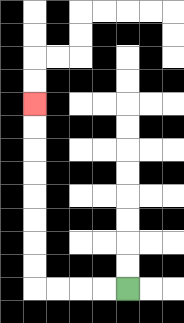{'start': '[5, 12]', 'end': '[1, 4]', 'path_directions': 'L,L,L,L,U,U,U,U,U,U,U,U', 'path_coordinates': '[[5, 12], [4, 12], [3, 12], [2, 12], [1, 12], [1, 11], [1, 10], [1, 9], [1, 8], [1, 7], [1, 6], [1, 5], [1, 4]]'}